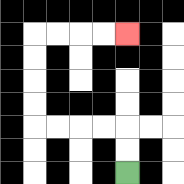{'start': '[5, 7]', 'end': '[5, 1]', 'path_directions': 'U,U,L,L,L,L,U,U,U,U,R,R,R,R', 'path_coordinates': '[[5, 7], [5, 6], [5, 5], [4, 5], [3, 5], [2, 5], [1, 5], [1, 4], [1, 3], [1, 2], [1, 1], [2, 1], [3, 1], [4, 1], [5, 1]]'}